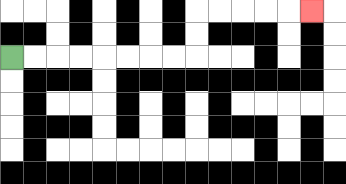{'start': '[0, 2]', 'end': '[13, 0]', 'path_directions': 'R,R,R,R,R,R,R,R,U,U,R,R,R,R,R', 'path_coordinates': '[[0, 2], [1, 2], [2, 2], [3, 2], [4, 2], [5, 2], [6, 2], [7, 2], [8, 2], [8, 1], [8, 0], [9, 0], [10, 0], [11, 0], [12, 0], [13, 0]]'}